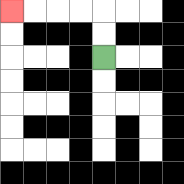{'start': '[4, 2]', 'end': '[0, 0]', 'path_directions': 'U,U,L,L,L,L', 'path_coordinates': '[[4, 2], [4, 1], [4, 0], [3, 0], [2, 0], [1, 0], [0, 0]]'}